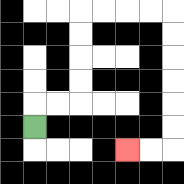{'start': '[1, 5]', 'end': '[5, 6]', 'path_directions': 'U,R,R,U,U,U,U,R,R,R,R,D,D,D,D,D,D,L,L', 'path_coordinates': '[[1, 5], [1, 4], [2, 4], [3, 4], [3, 3], [3, 2], [3, 1], [3, 0], [4, 0], [5, 0], [6, 0], [7, 0], [7, 1], [7, 2], [7, 3], [7, 4], [7, 5], [7, 6], [6, 6], [5, 6]]'}